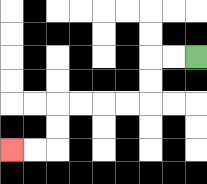{'start': '[8, 2]', 'end': '[0, 6]', 'path_directions': 'L,L,D,D,L,L,L,L,D,D,L,L', 'path_coordinates': '[[8, 2], [7, 2], [6, 2], [6, 3], [6, 4], [5, 4], [4, 4], [3, 4], [2, 4], [2, 5], [2, 6], [1, 6], [0, 6]]'}